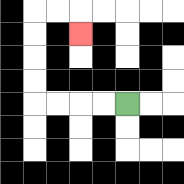{'start': '[5, 4]', 'end': '[3, 1]', 'path_directions': 'L,L,L,L,U,U,U,U,R,R,D', 'path_coordinates': '[[5, 4], [4, 4], [3, 4], [2, 4], [1, 4], [1, 3], [1, 2], [1, 1], [1, 0], [2, 0], [3, 0], [3, 1]]'}